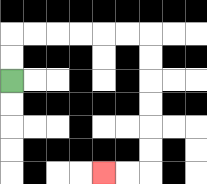{'start': '[0, 3]', 'end': '[4, 7]', 'path_directions': 'U,U,R,R,R,R,R,R,D,D,D,D,D,D,L,L', 'path_coordinates': '[[0, 3], [0, 2], [0, 1], [1, 1], [2, 1], [3, 1], [4, 1], [5, 1], [6, 1], [6, 2], [6, 3], [6, 4], [6, 5], [6, 6], [6, 7], [5, 7], [4, 7]]'}